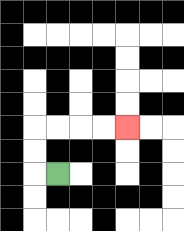{'start': '[2, 7]', 'end': '[5, 5]', 'path_directions': 'L,U,U,R,R,R,R', 'path_coordinates': '[[2, 7], [1, 7], [1, 6], [1, 5], [2, 5], [3, 5], [4, 5], [5, 5]]'}